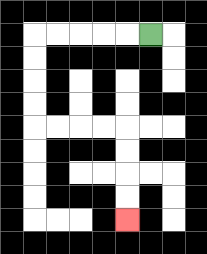{'start': '[6, 1]', 'end': '[5, 9]', 'path_directions': 'L,L,L,L,L,D,D,D,D,R,R,R,R,D,D,D,D', 'path_coordinates': '[[6, 1], [5, 1], [4, 1], [3, 1], [2, 1], [1, 1], [1, 2], [1, 3], [1, 4], [1, 5], [2, 5], [3, 5], [4, 5], [5, 5], [5, 6], [5, 7], [5, 8], [5, 9]]'}